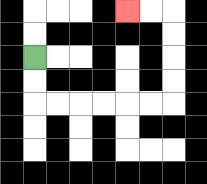{'start': '[1, 2]', 'end': '[5, 0]', 'path_directions': 'D,D,R,R,R,R,R,R,U,U,U,U,L,L', 'path_coordinates': '[[1, 2], [1, 3], [1, 4], [2, 4], [3, 4], [4, 4], [5, 4], [6, 4], [7, 4], [7, 3], [7, 2], [7, 1], [7, 0], [6, 0], [5, 0]]'}